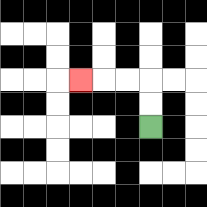{'start': '[6, 5]', 'end': '[3, 3]', 'path_directions': 'U,U,L,L,L', 'path_coordinates': '[[6, 5], [6, 4], [6, 3], [5, 3], [4, 3], [3, 3]]'}